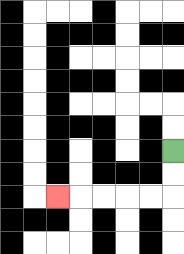{'start': '[7, 6]', 'end': '[2, 8]', 'path_directions': 'D,D,L,L,L,L,L', 'path_coordinates': '[[7, 6], [7, 7], [7, 8], [6, 8], [5, 8], [4, 8], [3, 8], [2, 8]]'}